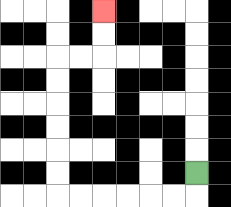{'start': '[8, 7]', 'end': '[4, 0]', 'path_directions': 'D,L,L,L,L,L,L,U,U,U,U,U,U,R,R,U,U', 'path_coordinates': '[[8, 7], [8, 8], [7, 8], [6, 8], [5, 8], [4, 8], [3, 8], [2, 8], [2, 7], [2, 6], [2, 5], [2, 4], [2, 3], [2, 2], [3, 2], [4, 2], [4, 1], [4, 0]]'}